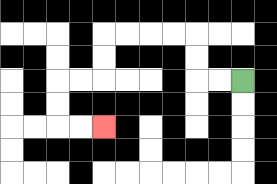{'start': '[10, 3]', 'end': '[4, 5]', 'path_directions': 'L,L,U,U,L,L,L,L,D,D,L,L,D,D,R,R', 'path_coordinates': '[[10, 3], [9, 3], [8, 3], [8, 2], [8, 1], [7, 1], [6, 1], [5, 1], [4, 1], [4, 2], [4, 3], [3, 3], [2, 3], [2, 4], [2, 5], [3, 5], [4, 5]]'}